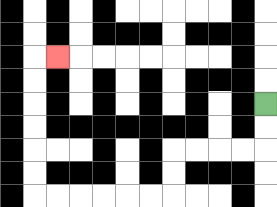{'start': '[11, 4]', 'end': '[2, 2]', 'path_directions': 'D,D,L,L,L,L,D,D,L,L,L,L,L,L,U,U,U,U,U,U,R', 'path_coordinates': '[[11, 4], [11, 5], [11, 6], [10, 6], [9, 6], [8, 6], [7, 6], [7, 7], [7, 8], [6, 8], [5, 8], [4, 8], [3, 8], [2, 8], [1, 8], [1, 7], [1, 6], [1, 5], [1, 4], [1, 3], [1, 2], [2, 2]]'}